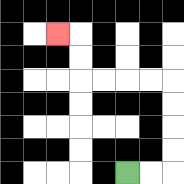{'start': '[5, 7]', 'end': '[2, 1]', 'path_directions': 'R,R,U,U,U,U,L,L,L,L,U,U,L', 'path_coordinates': '[[5, 7], [6, 7], [7, 7], [7, 6], [7, 5], [7, 4], [7, 3], [6, 3], [5, 3], [4, 3], [3, 3], [3, 2], [3, 1], [2, 1]]'}